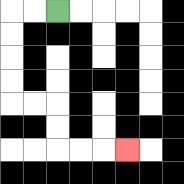{'start': '[2, 0]', 'end': '[5, 6]', 'path_directions': 'L,L,D,D,D,D,R,R,D,D,R,R,R', 'path_coordinates': '[[2, 0], [1, 0], [0, 0], [0, 1], [0, 2], [0, 3], [0, 4], [1, 4], [2, 4], [2, 5], [2, 6], [3, 6], [4, 6], [5, 6]]'}